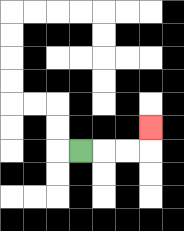{'start': '[3, 6]', 'end': '[6, 5]', 'path_directions': 'R,R,R,U', 'path_coordinates': '[[3, 6], [4, 6], [5, 6], [6, 6], [6, 5]]'}